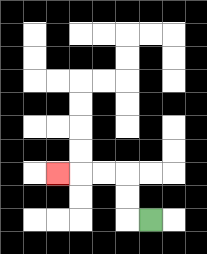{'start': '[6, 9]', 'end': '[2, 7]', 'path_directions': 'L,U,U,L,L,L', 'path_coordinates': '[[6, 9], [5, 9], [5, 8], [5, 7], [4, 7], [3, 7], [2, 7]]'}